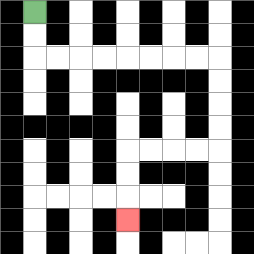{'start': '[1, 0]', 'end': '[5, 9]', 'path_directions': 'D,D,R,R,R,R,R,R,R,R,D,D,D,D,L,L,L,L,D,D,D', 'path_coordinates': '[[1, 0], [1, 1], [1, 2], [2, 2], [3, 2], [4, 2], [5, 2], [6, 2], [7, 2], [8, 2], [9, 2], [9, 3], [9, 4], [9, 5], [9, 6], [8, 6], [7, 6], [6, 6], [5, 6], [5, 7], [5, 8], [5, 9]]'}